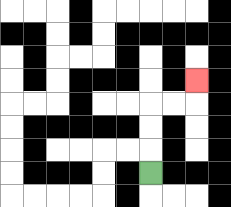{'start': '[6, 7]', 'end': '[8, 3]', 'path_directions': 'U,U,U,R,R,U', 'path_coordinates': '[[6, 7], [6, 6], [6, 5], [6, 4], [7, 4], [8, 4], [8, 3]]'}